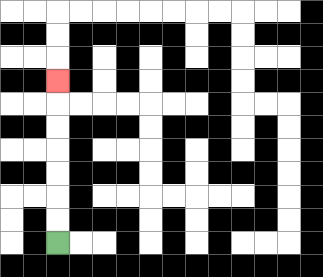{'start': '[2, 10]', 'end': '[2, 3]', 'path_directions': 'U,U,U,U,U,U,U', 'path_coordinates': '[[2, 10], [2, 9], [2, 8], [2, 7], [2, 6], [2, 5], [2, 4], [2, 3]]'}